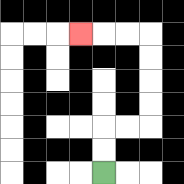{'start': '[4, 7]', 'end': '[3, 1]', 'path_directions': 'U,U,R,R,U,U,U,U,L,L,L', 'path_coordinates': '[[4, 7], [4, 6], [4, 5], [5, 5], [6, 5], [6, 4], [6, 3], [6, 2], [6, 1], [5, 1], [4, 1], [3, 1]]'}